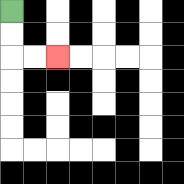{'start': '[0, 0]', 'end': '[2, 2]', 'path_directions': 'D,D,R,R', 'path_coordinates': '[[0, 0], [0, 1], [0, 2], [1, 2], [2, 2]]'}